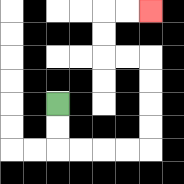{'start': '[2, 4]', 'end': '[6, 0]', 'path_directions': 'D,D,R,R,R,R,U,U,U,U,L,L,U,U,R,R', 'path_coordinates': '[[2, 4], [2, 5], [2, 6], [3, 6], [4, 6], [5, 6], [6, 6], [6, 5], [6, 4], [6, 3], [6, 2], [5, 2], [4, 2], [4, 1], [4, 0], [5, 0], [6, 0]]'}